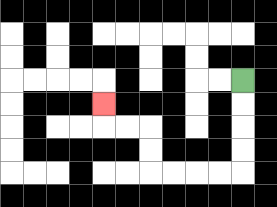{'start': '[10, 3]', 'end': '[4, 4]', 'path_directions': 'D,D,D,D,L,L,L,L,U,U,L,L,U', 'path_coordinates': '[[10, 3], [10, 4], [10, 5], [10, 6], [10, 7], [9, 7], [8, 7], [7, 7], [6, 7], [6, 6], [6, 5], [5, 5], [4, 5], [4, 4]]'}